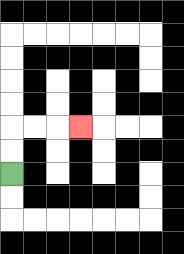{'start': '[0, 7]', 'end': '[3, 5]', 'path_directions': 'U,U,R,R,R', 'path_coordinates': '[[0, 7], [0, 6], [0, 5], [1, 5], [2, 5], [3, 5]]'}